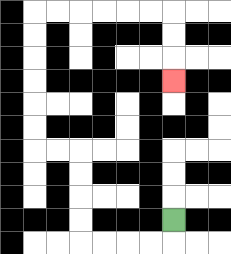{'start': '[7, 9]', 'end': '[7, 3]', 'path_directions': 'D,L,L,L,L,U,U,U,U,L,L,U,U,U,U,U,U,R,R,R,R,R,R,D,D,D', 'path_coordinates': '[[7, 9], [7, 10], [6, 10], [5, 10], [4, 10], [3, 10], [3, 9], [3, 8], [3, 7], [3, 6], [2, 6], [1, 6], [1, 5], [1, 4], [1, 3], [1, 2], [1, 1], [1, 0], [2, 0], [3, 0], [4, 0], [5, 0], [6, 0], [7, 0], [7, 1], [7, 2], [7, 3]]'}